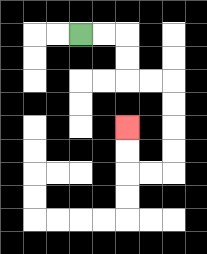{'start': '[3, 1]', 'end': '[5, 5]', 'path_directions': 'R,R,D,D,R,R,D,D,D,D,L,L,U,U', 'path_coordinates': '[[3, 1], [4, 1], [5, 1], [5, 2], [5, 3], [6, 3], [7, 3], [7, 4], [7, 5], [7, 6], [7, 7], [6, 7], [5, 7], [5, 6], [5, 5]]'}